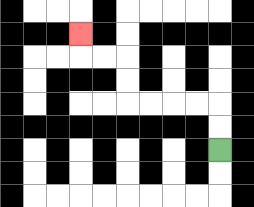{'start': '[9, 6]', 'end': '[3, 1]', 'path_directions': 'U,U,L,L,L,L,U,U,L,L,U', 'path_coordinates': '[[9, 6], [9, 5], [9, 4], [8, 4], [7, 4], [6, 4], [5, 4], [5, 3], [5, 2], [4, 2], [3, 2], [3, 1]]'}